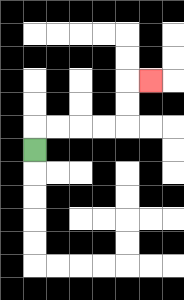{'start': '[1, 6]', 'end': '[6, 3]', 'path_directions': 'U,R,R,R,R,U,U,R', 'path_coordinates': '[[1, 6], [1, 5], [2, 5], [3, 5], [4, 5], [5, 5], [5, 4], [5, 3], [6, 3]]'}